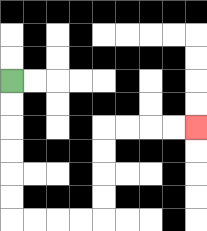{'start': '[0, 3]', 'end': '[8, 5]', 'path_directions': 'D,D,D,D,D,D,R,R,R,R,U,U,U,U,R,R,R,R', 'path_coordinates': '[[0, 3], [0, 4], [0, 5], [0, 6], [0, 7], [0, 8], [0, 9], [1, 9], [2, 9], [3, 9], [4, 9], [4, 8], [4, 7], [4, 6], [4, 5], [5, 5], [6, 5], [7, 5], [8, 5]]'}